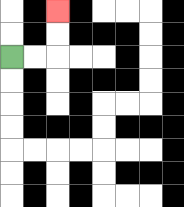{'start': '[0, 2]', 'end': '[2, 0]', 'path_directions': 'R,R,U,U', 'path_coordinates': '[[0, 2], [1, 2], [2, 2], [2, 1], [2, 0]]'}